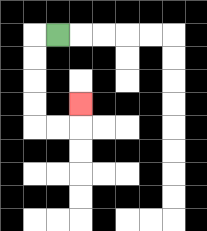{'start': '[2, 1]', 'end': '[3, 4]', 'path_directions': 'L,D,D,D,D,R,R,U', 'path_coordinates': '[[2, 1], [1, 1], [1, 2], [1, 3], [1, 4], [1, 5], [2, 5], [3, 5], [3, 4]]'}